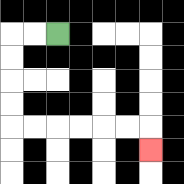{'start': '[2, 1]', 'end': '[6, 6]', 'path_directions': 'L,L,D,D,D,D,R,R,R,R,R,R,D', 'path_coordinates': '[[2, 1], [1, 1], [0, 1], [0, 2], [0, 3], [0, 4], [0, 5], [1, 5], [2, 5], [3, 5], [4, 5], [5, 5], [6, 5], [6, 6]]'}